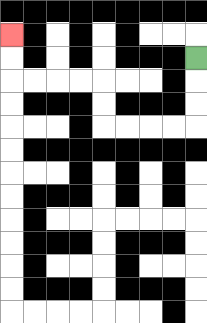{'start': '[8, 2]', 'end': '[0, 1]', 'path_directions': 'D,D,D,L,L,L,L,U,U,L,L,L,L,U,U', 'path_coordinates': '[[8, 2], [8, 3], [8, 4], [8, 5], [7, 5], [6, 5], [5, 5], [4, 5], [4, 4], [4, 3], [3, 3], [2, 3], [1, 3], [0, 3], [0, 2], [0, 1]]'}